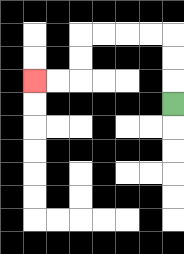{'start': '[7, 4]', 'end': '[1, 3]', 'path_directions': 'U,U,U,L,L,L,L,D,D,L,L', 'path_coordinates': '[[7, 4], [7, 3], [7, 2], [7, 1], [6, 1], [5, 1], [4, 1], [3, 1], [3, 2], [3, 3], [2, 3], [1, 3]]'}